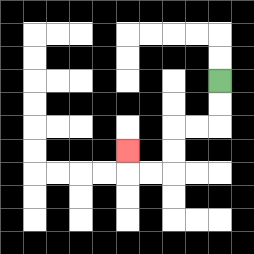{'start': '[9, 3]', 'end': '[5, 6]', 'path_directions': 'D,D,L,L,D,D,L,L,U', 'path_coordinates': '[[9, 3], [9, 4], [9, 5], [8, 5], [7, 5], [7, 6], [7, 7], [6, 7], [5, 7], [5, 6]]'}